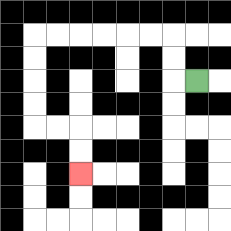{'start': '[8, 3]', 'end': '[3, 7]', 'path_directions': 'L,U,U,L,L,L,L,L,L,D,D,D,D,R,R,D,D', 'path_coordinates': '[[8, 3], [7, 3], [7, 2], [7, 1], [6, 1], [5, 1], [4, 1], [3, 1], [2, 1], [1, 1], [1, 2], [1, 3], [1, 4], [1, 5], [2, 5], [3, 5], [3, 6], [3, 7]]'}